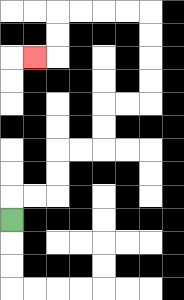{'start': '[0, 9]', 'end': '[1, 2]', 'path_directions': 'U,R,R,U,U,R,R,U,U,R,R,U,U,U,U,L,L,L,L,D,D,L', 'path_coordinates': '[[0, 9], [0, 8], [1, 8], [2, 8], [2, 7], [2, 6], [3, 6], [4, 6], [4, 5], [4, 4], [5, 4], [6, 4], [6, 3], [6, 2], [6, 1], [6, 0], [5, 0], [4, 0], [3, 0], [2, 0], [2, 1], [2, 2], [1, 2]]'}